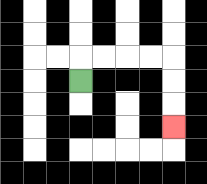{'start': '[3, 3]', 'end': '[7, 5]', 'path_directions': 'U,R,R,R,R,D,D,D', 'path_coordinates': '[[3, 3], [3, 2], [4, 2], [5, 2], [6, 2], [7, 2], [7, 3], [7, 4], [7, 5]]'}